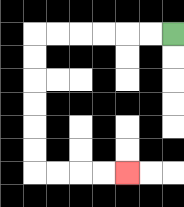{'start': '[7, 1]', 'end': '[5, 7]', 'path_directions': 'L,L,L,L,L,L,D,D,D,D,D,D,R,R,R,R', 'path_coordinates': '[[7, 1], [6, 1], [5, 1], [4, 1], [3, 1], [2, 1], [1, 1], [1, 2], [1, 3], [1, 4], [1, 5], [1, 6], [1, 7], [2, 7], [3, 7], [4, 7], [5, 7]]'}